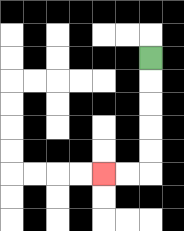{'start': '[6, 2]', 'end': '[4, 7]', 'path_directions': 'D,D,D,D,D,L,L', 'path_coordinates': '[[6, 2], [6, 3], [6, 4], [6, 5], [6, 6], [6, 7], [5, 7], [4, 7]]'}